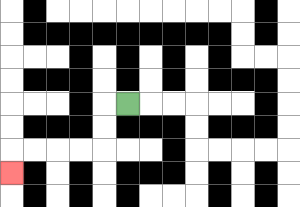{'start': '[5, 4]', 'end': '[0, 7]', 'path_directions': 'L,D,D,L,L,L,L,D', 'path_coordinates': '[[5, 4], [4, 4], [4, 5], [4, 6], [3, 6], [2, 6], [1, 6], [0, 6], [0, 7]]'}